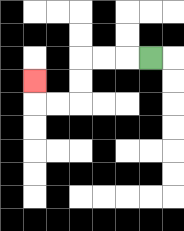{'start': '[6, 2]', 'end': '[1, 3]', 'path_directions': 'L,L,L,D,D,L,L,U', 'path_coordinates': '[[6, 2], [5, 2], [4, 2], [3, 2], [3, 3], [3, 4], [2, 4], [1, 4], [1, 3]]'}